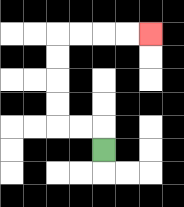{'start': '[4, 6]', 'end': '[6, 1]', 'path_directions': 'U,L,L,U,U,U,U,R,R,R,R', 'path_coordinates': '[[4, 6], [4, 5], [3, 5], [2, 5], [2, 4], [2, 3], [2, 2], [2, 1], [3, 1], [4, 1], [5, 1], [6, 1]]'}